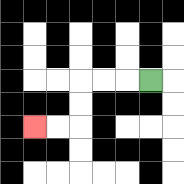{'start': '[6, 3]', 'end': '[1, 5]', 'path_directions': 'L,L,L,D,D,L,L', 'path_coordinates': '[[6, 3], [5, 3], [4, 3], [3, 3], [3, 4], [3, 5], [2, 5], [1, 5]]'}